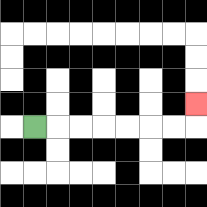{'start': '[1, 5]', 'end': '[8, 4]', 'path_directions': 'R,R,R,R,R,R,R,U', 'path_coordinates': '[[1, 5], [2, 5], [3, 5], [4, 5], [5, 5], [6, 5], [7, 5], [8, 5], [8, 4]]'}